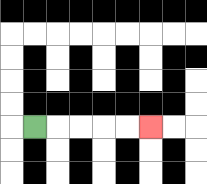{'start': '[1, 5]', 'end': '[6, 5]', 'path_directions': 'R,R,R,R,R', 'path_coordinates': '[[1, 5], [2, 5], [3, 5], [4, 5], [5, 5], [6, 5]]'}